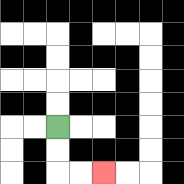{'start': '[2, 5]', 'end': '[4, 7]', 'path_directions': 'D,D,R,R', 'path_coordinates': '[[2, 5], [2, 6], [2, 7], [3, 7], [4, 7]]'}